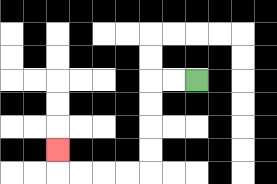{'start': '[8, 3]', 'end': '[2, 6]', 'path_directions': 'L,L,D,D,D,D,L,L,L,L,U', 'path_coordinates': '[[8, 3], [7, 3], [6, 3], [6, 4], [6, 5], [6, 6], [6, 7], [5, 7], [4, 7], [3, 7], [2, 7], [2, 6]]'}